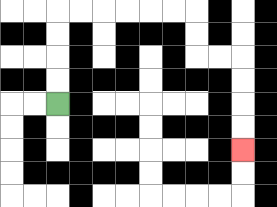{'start': '[2, 4]', 'end': '[10, 6]', 'path_directions': 'U,U,U,U,R,R,R,R,R,R,D,D,R,R,D,D,D,D', 'path_coordinates': '[[2, 4], [2, 3], [2, 2], [2, 1], [2, 0], [3, 0], [4, 0], [5, 0], [6, 0], [7, 0], [8, 0], [8, 1], [8, 2], [9, 2], [10, 2], [10, 3], [10, 4], [10, 5], [10, 6]]'}